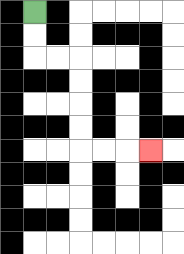{'start': '[1, 0]', 'end': '[6, 6]', 'path_directions': 'D,D,R,R,D,D,D,D,R,R,R', 'path_coordinates': '[[1, 0], [1, 1], [1, 2], [2, 2], [3, 2], [3, 3], [3, 4], [3, 5], [3, 6], [4, 6], [5, 6], [6, 6]]'}